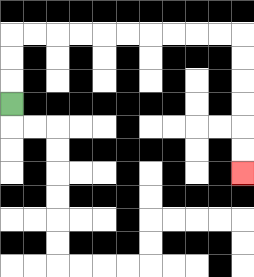{'start': '[0, 4]', 'end': '[10, 7]', 'path_directions': 'U,U,U,R,R,R,R,R,R,R,R,R,R,D,D,D,D,D,D', 'path_coordinates': '[[0, 4], [0, 3], [0, 2], [0, 1], [1, 1], [2, 1], [3, 1], [4, 1], [5, 1], [6, 1], [7, 1], [8, 1], [9, 1], [10, 1], [10, 2], [10, 3], [10, 4], [10, 5], [10, 6], [10, 7]]'}